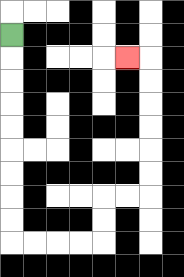{'start': '[0, 1]', 'end': '[5, 2]', 'path_directions': 'D,D,D,D,D,D,D,D,D,R,R,R,R,U,U,R,R,U,U,U,U,U,U,L', 'path_coordinates': '[[0, 1], [0, 2], [0, 3], [0, 4], [0, 5], [0, 6], [0, 7], [0, 8], [0, 9], [0, 10], [1, 10], [2, 10], [3, 10], [4, 10], [4, 9], [4, 8], [5, 8], [6, 8], [6, 7], [6, 6], [6, 5], [6, 4], [6, 3], [6, 2], [5, 2]]'}